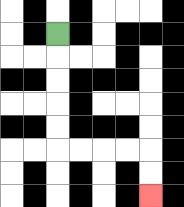{'start': '[2, 1]', 'end': '[6, 8]', 'path_directions': 'D,D,D,D,D,R,R,R,R,D,D', 'path_coordinates': '[[2, 1], [2, 2], [2, 3], [2, 4], [2, 5], [2, 6], [3, 6], [4, 6], [5, 6], [6, 6], [6, 7], [6, 8]]'}